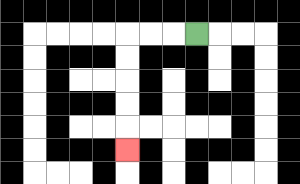{'start': '[8, 1]', 'end': '[5, 6]', 'path_directions': 'L,L,L,D,D,D,D,D', 'path_coordinates': '[[8, 1], [7, 1], [6, 1], [5, 1], [5, 2], [5, 3], [5, 4], [5, 5], [5, 6]]'}